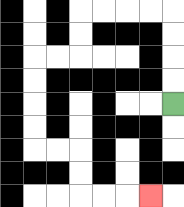{'start': '[7, 4]', 'end': '[6, 8]', 'path_directions': 'U,U,U,U,L,L,L,L,D,D,L,L,D,D,D,D,R,R,D,D,R,R,R', 'path_coordinates': '[[7, 4], [7, 3], [7, 2], [7, 1], [7, 0], [6, 0], [5, 0], [4, 0], [3, 0], [3, 1], [3, 2], [2, 2], [1, 2], [1, 3], [1, 4], [1, 5], [1, 6], [2, 6], [3, 6], [3, 7], [3, 8], [4, 8], [5, 8], [6, 8]]'}